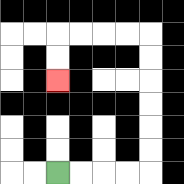{'start': '[2, 7]', 'end': '[2, 3]', 'path_directions': 'R,R,R,R,U,U,U,U,U,U,L,L,L,L,D,D', 'path_coordinates': '[[2, 7], [3, 7], [4, 7], [5, 7], [6, 7], [6, 6], [6, 5], [6, 4], [6, 3], [6, 2], [6, 1], [5, 1], [4, 1], [3, 1], [2, 1], [2, 2], [2, 3]]'}